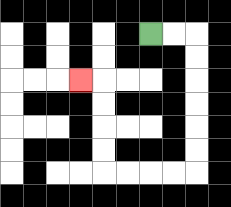{'start': '[6, 1]', 'end': '[3, 3]', 'path_directions': 'R,R,D,D,D,D,D,D,L,L,L,L,U,U,U,U,L', 'path_coordinates': '[[6, 1], [7, 1], [8, 1], [8, 2], [8, 3], [8, 4], [8, 5], [8, 6], [8, 7], [7, 7], [6, 7], [5, 7], [4, 7], [4, 6], [4, 5], [4, 4], [4, 3], [3, 3]]'}